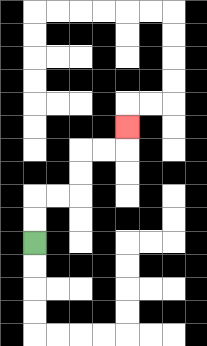{'start': '[1, 10]', 'end': '[5, 5]', 'path_directions': 'U,U,R,R,U,U,R,R,U', 'path_coordinates': '[[1, 10], [1, 9], [1, 8], [2, 8], [3, 8], [3, 7], [3, 6], [4, 6], [5, 6], [5, 5]]'}